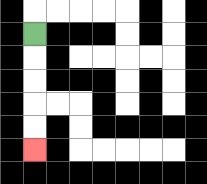{'start': '[1, 1]', 'end': '[1, 6]', 'path_directions': 'D,D,D,D,D', 'path_coordinates': '[[1, 1], [1, 2], [1, 3], [1, 4], [1, 5], [1, 6]]'}